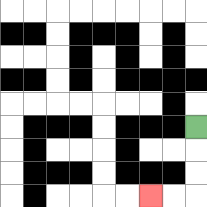{'start': '[8, 5]', 'end': '[6, 8]', 'path_directions': 'D,D,D,L,L', 'path_coordinates': '[[8, 5], [8, 6], [8, 7], [8, 8], [7, 8], [6, 8]]'}